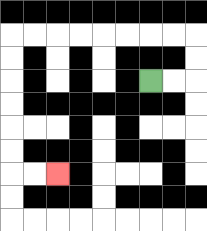{'start': '[6, 3]', 'end': '[2, 7]', 'path_directions': 'R,R,U,U,L,L,L,L,L,L,L,L,D,D,D,D,D,D,R,R', 'path_coordinates': '[[6, 3], [7, 3], [8, 3], [8, 2], [8, 1], [7, 1], [6, 1], [5, 1], [4, 1], [3, 1], [2, 1], [1, 1], [0, 1], [0, 2], [0, 3], [0, 4], [0, 5], [0, 6], [0, 7], [1, 7], [2, 7]]'}